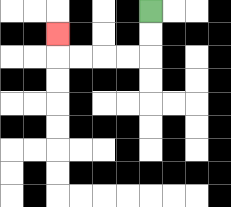{'start': '[6, 0]', 'end': '[2, 1]', 'path_directions': 'D,D,L,L,L,L,U', 'path_coordinates': '[[6, 0], [6, 1], [6, 2], [5, 2], [4, 2], [3, 2], [2, 2], [2, 1]]'}